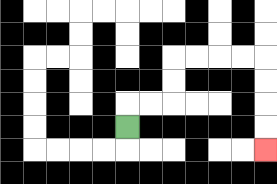{'start': '[5, 5]', 'end': '[11, 6]', 'path_directions': 'U,R,R,U,U,R,R,R,R,D,D,D,D', 'path_coordinates': '[[5, 5], [5, 4], [6, 4], [7, 4], [7, 3], [7, 2], [8, 2], [9, 2], [10, 2], [11, 2], [11, 3], [11, 4], [11, 5], [11, 6]]'}